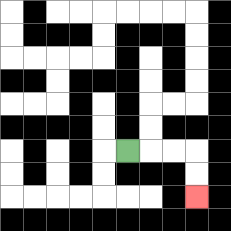{'start': '[5, 6]', 'end': '[8, 8]', 'path_directions': 'R,R,R,D,D', 'path_coordinates': '[[5, 6], [6, 6], [7, 6], [8, 6], [8, 7], [8, 8]]'}